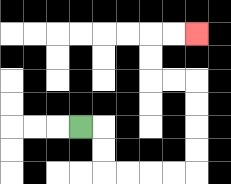{'start': '[3, 5]', 'end': '[8, 1]', 'path_directions': 'R,D,D,R,R,R,R,U,U,U,U,L,L,U,U,R,R', 'path_coordinates': '[[3, 5], [4, 5], [4, 6], [4, 7], [5, 7], [6, 7], [7, 7], [8, 7], [8, 6], [8, 5], [8, 4], [8, 3], [7, 3], [6, 3], [6, 2], [6, 1], [7, 1], [8, 1]]'}